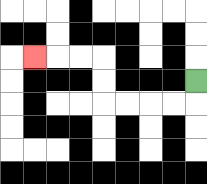{'start': '[8, 3]', 'end': '[1, 2]', 'path_directions': 'D,L,L,L,L,U,U,L,L,L', 'path_coordinates': '[[8, 3], [8, 4], [7, 4], [6, 4], [5, 4], [4, 4], [4, 3], [4, 2], [3, 2], [2, 2], [1, 2]]'}